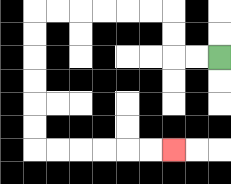{'start': '[9, 2]', 'end': '[7, 6]', 'path_directions': 'L,L,U,U,L,L,L,L,L,L,D,D,D,D,D,D,R,R,R,R,R,R', 'path_coordinates': '[[9, 2], [8, 2], [7, 2], [7, 1], [7, 0], [6, 0], [5, 0], [4, 0], [3, 0], [2, 0], [1, 0], [1, 1], [1, 2], [1, 3], [1, 4], [1, 5], [1, 6], [2, 6], [3, 6], [4, 6], [5, 6], [6, 6], [7, 6]]'}